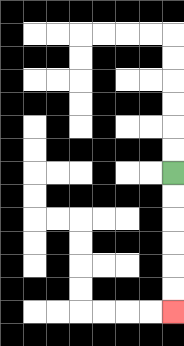{'start': '[7, 7]', 'end': '[7, 13]', 'path_directions': 'D,D,D,D,D,D', 'path_coordinates': '[[7, 7], [7, 8], [7, 9], [7, 10], [7, 11], [7, 12], [7, 13]]'}